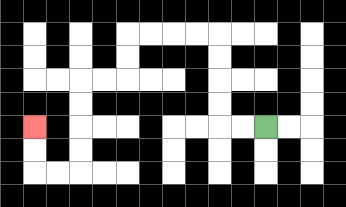{'start': '[11, 5]', 'end': '[1, 5]', 'path_directions': 'L,L,U,U,U,U,L,L,L,L,D,D,L,L,D,D,D,D,L,L,U,U', 'path_coordinates': '[[11, 5], [10, 5], [9, 5], [9, 4], [9, 3], [9, 2], [9, 1], [8, 1], [7, 1], [6, 1], [5, 1], [5, 2], [5, 3], [4, 3], [3, 3], [3, 4], [3, 5], [3, 6], [3, 7], [2, 7], [1, 7], [1, 6], [1, 5]]'}